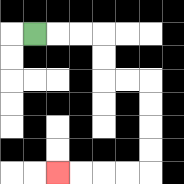{'start': '[1, 1]', 'end': '[2, 7]', 'path_directions': 'R,R,R,D,D,R,R,D,D,D,D,L,L,L,L', 'path_coordinates': '[[1, 1], [2, 1], [3, 1], [4, 1], [4, 2], [4, 3], [5, 3], [6, 3], [6, 4], [6, 5], [6, 6], [6, 7], [5, 7], [4, 7], [3, 7], [2, 7]]'}